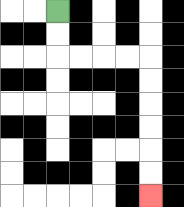{'start': '[2, 0]', 'end': '[6, 8]', 'path_directions': 'D,D,R,R,R,R,D,D,D,D,D,D', 'path_coordinates': '[[2, 0], [2, 1], [2, 2], [3, 2], [4, 2], [5, 2], [6, 2], [6, 3], [6, 4], [6, 5], [6, 6], [6, 7], [6, 8]]'}